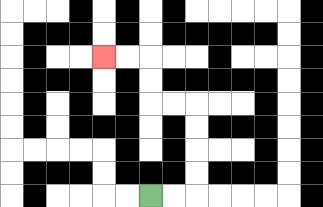{'start': '[6, 8]', 'end': '[4, 2]', 'path_directions': 'R,R,U,U,U,U,L,L,U,U,L,L', 'path_coordinates': '[[6, 8], [7, 8], [8, 8], [8, 7], [8, 6], [8, 5], [8, 4], [7, 4], [6, 4], [6, 3], [6, 2], [5, 2], [4, 2]]'}